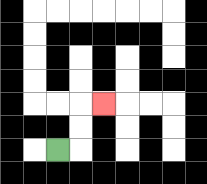{'start': '[2, 6]', 'end': '[4, 4]', 'path_directions': 'R,U,U,R', 'path_coordinates': '[[2, 6], [3, 6], [3, 5], [3, 4], [4, 4]]'}